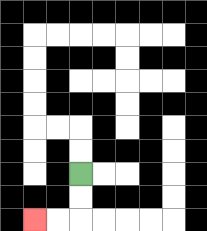{'start': '[3, 7]', 'end': '[1, 9]', 'path_directions': 'D,D,L,L', 'path_coordinates': '[[3, 7], [3, 8], [3, 9], [2, 9], [1, 9]]'}